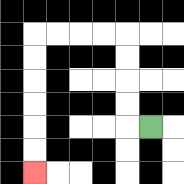{'start': '[6, 5]', 'end': '[1, 7]', 'path_directions': 'L,U,U,U,U,L,L,L,L,D,D,D,D,D,D', 'path_coordinates': '[[6, 5], [5, 5], [5, 4], [5, 3], [5, 2], [5, 1], [4, 1], [3, 1], [2, 1], [1, 1], [1, 2], [1, 3], [1, 4], [1, 5], [1, 6], [1, 7]]'}